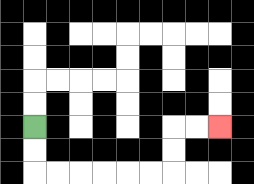{'start': '[1, 5]', 'end': '[9, 5]', 'path_directions': 'D,D,R,R,R,R,R,R,U,U,R,R', 'path_coordinates': '[[1, 5], [1, 6], [1, 7], [2, 7], [3, 7], [4, 7], [5, 7], [6, 7], [7, 7], [7, 6], [7, 5], [8, 5], [9, 5]]'}